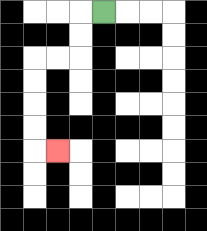{'start': '[4, 0]', 'end': '[2, 6]', 'path_directions': 'L,D,D,L,L,D,D,D,D,R', 'path_coordinates': '[[4, 0], [3, 0], [3, 1], [3, 2], [2, 2], [1, 2], [1, 3], [1, 4], [1, 5], [1, 6], [2, 6]]'}